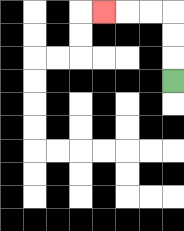{'start': '[7, 3]', 'end': '[4, 0]', 'path_directions': 'U,U,U,L,L,L', 'path_coordinates': '[[7, 3], [7, 2], [7, 1], [7, 0], [6, 0], [5, 0], [4, 0]]'}